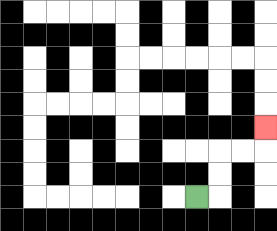{'start': '[8, 8]', 'end': '[11, 5]', 'path_directions': 'R,U,U,R,R,U', 'path_coordinates': '[[8, 8], [9, 8], [9, 7], [9, 6], [10, 6], [11, 6], [11, 5]]'}